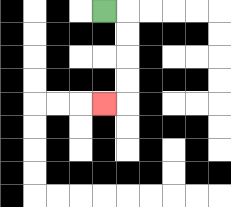{'start': '[4, 0]', 'end': '[4, 4]', 'path_directions': 'R,D,D,D,D,L', 'path_coordinates': '[[4, 0], [5, 0], [5, 1], [5, 2], [5, 3], [5, 4], [4, 4]]'}